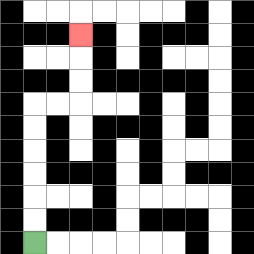{'start': '[1, 10]', 'end': '[3, 1]', 'path_directions': 'U,U,U,U,U,U,R,R,U,U,U', 'path_coordinates': '[[1, 10], [1, 9], [1, 8], [1, 7], [1, 6], [1, 5], [1, 4], [2, 4], [3, 4], [3, 3], [3, 2], [3, 1]]'}